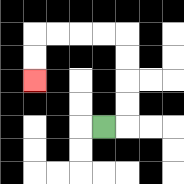{'start': '[4, 5]', 'end': '[1, 3]', 'path_directions': 'R,U,U,U,U,L,L,L,L,D,D', 'path_coordinates': '[[4, 5], [5, 5], [5, 4], [5, 3], [5, 2], [5, 1], [4, 1], [3, 1], [2, 1], [1, 1], [1, 2], [1, 3]]'}